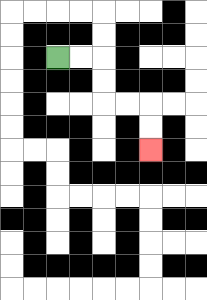{'start': '[2, 2]', 'end': '[6, 6]', 'path_directions': 'R,R,D,D,R,R,D,D', 'path_coordinates': '[[2, 2], [3, 2], [4, 2], [4, 3], [4, 4], [5, 4], [6, 4], [6, 5], [6, 6]]'}